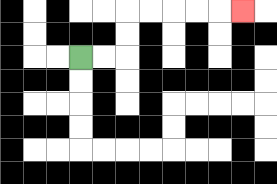{'start': '[3, 2]', 'end': '[10, 0]', 'path_directions': 'R,R,U,U,R,R,R,R,R', 'path_coordinates': '[[3, 2], [4, 2], [5, 2], [5, 1], [5, 0], [6, 0], [7, 0], [8, 0], [9, 0], [10, 0]]'}